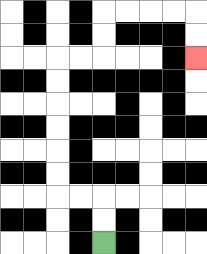{'start': '[4, 10]', 'end': '[8, 2]', 'path_directions': 'U,U,L,L,U,U,U,U,U,U,R,R,U,U,R,R,R,R,D,D', 'path_coordinates': '[[4, 10], [4, 9], [4, 8], [3, 8], [2, 8], [2, 7], [2, 6], [2, 5], [2, 4], [2, 3], [2, 2], [3, 2], [4, 2], [4, 1], [4, 0], [5, 0], [6, 0], [7, 0], [8, 0], [8, 1], [8, 2]]'}